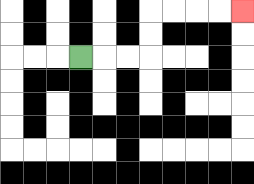{'start': '[3, 2]', 'end': '[10, 0]', 'path_directions': 'R,R,R,U,U,R,R,R,R', 'path_coordinates': '[[3, 2], [4, 2], [5, 2], [6, 2], [6, 1], [6, 0], [7, 0], [8, 0], [9, 0], [10, 0]]'}